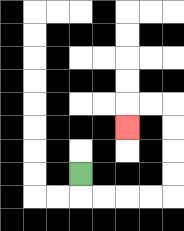{'start': '[3, 7]', 'end': '[5, 5]', 'path_directions': 'D,R,R,R,R,U,U,U,U,L,L,D', 'path_coordinates': '[[3, 7], [3, 8], [4, 8], [5, 8], [6, 8], [7, 8], [7, 7], [7, 6], [7, 5], [7, 4], [6, 4], [5, 4], [5, 5]]'}